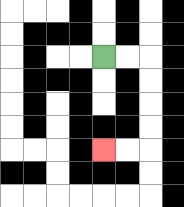{'start': '[4, 2]', 'end': '[4, 6]', 'path_directions': 'R,R,D,D,D,D,L,L', 'path_coordinates': '[[4, 2], [5, 2], [6, 2], [6, 3], [6, 4], [6, 5], [6, 6], [5, 6], [4, 6]]'}